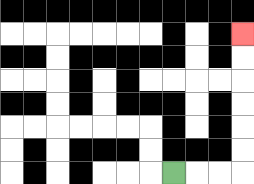{'start': '[7, 7]', 'end': '[10, 1]', 'path_directions': 'R,R,R,U,U,U,U,U,U', 'path_coordinates': '[[7, 7], [8, 7], [9, 7], [10, 7], [10, 6], [10, 5], [10, 4], [10, 3], [10, 2], [10, 1]]'}